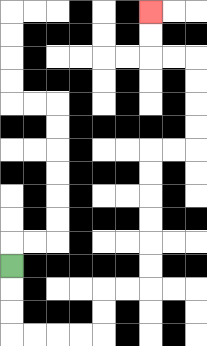{'start': '[0, 11]', 'end': '[6, 0]', 'path_directions': 'D,D,D,R,R,R,R,U,U,R,R,U,U,U,U,U,U,R,R,U,U,U,U,L,L,U,U', 'path_coordinates': '[[0, 11], [0, 12], [0, 13], [0, 14], [1, 14], [2, 14], [3, 14], [4, 14], [4, 13], [4, 12], [5, 12], [6, 12], [6, 11], [6, 10], [6, 9], [6, 8], [6, 7], [6, 6], [7, 6], [8, 6], [8, 5], [8, 4], [8, 3], [8, 2], [7, 2], [6, 2], [6, 1], [6, 0]]'}